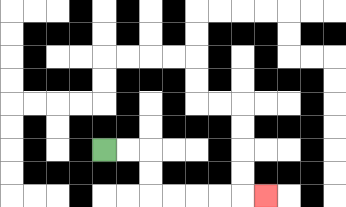{'start': '[4, 6]', 'end': '[11, 8]', 'path_directions': 'R,R,D,D,R,R,R,R,R', 'path_coordinates': '[[4, 6], [5, 6], [6, 6], [6, 7], [6, 8], [7, 8], [8, 8], [9, 8], [10, 8], [11, 8]]'}